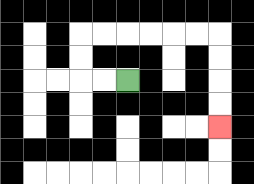{'start': '[5, 3]', 'end': '[9, 5]', 'path_directions': 'L,L,U,U,R,R,R,R,R,R,D,D,D,D', 'path_coordinates': '[[5, 3], [4, 3], [3, 3], [3, 2], [3, 1], [4, 1], [5, 1], [6, 1], [7, 1], [8, 1], [9, 1], [9, 2], [9, 3], [9, 4], [9, 5]]'}